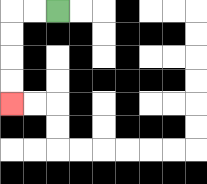{'start': '[2, 0]', 'end': '[0, 4]', 'path_directions': 'L,L,D,D,D,D', 'path_coordinates': '[[2, 0], [1, 0], [0, 0], [0, 1], [0, 2], [0, 3], [0, 4]]'}